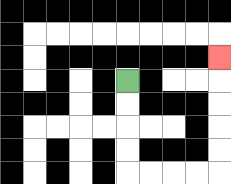{'start': '[5, 3]', 'end': '[9, 2]', 'path_directions': 'D,D,D,D,R,R,R,R,U,U,U,U,U', 'path_coordinates': '[[5, 3], [5, 4], [5, 5], [5, 6], [5, 7], [6, 7], [7, 7], [8, 7], [9, 7], [9, 6], [9, 5], [9, 4], [9, 3], [9, 2]]'}